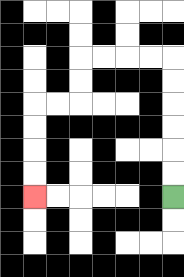{'start': '[7, 8]', 'end': '[1, 8]', 'path_directions': 'U,U,U,U,U,U,L,L,L,L,D,D,L,L,D,D,D,D', 'path_coordinates': '[[7, 8], [7, 7], [7, 6], [7, 5], [7, 4], [7, 3], [7, 2], [6, 2], [5, 2], [4, 2], [3, 2], [3, 3], [3, 4], [2, 4], [1, 4], [1, 5], [1, 6], [1, 7], [1, 8]]'}